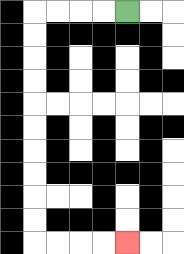{'start': '[5, 0]', 'end': '[5, 10]', 'path_directions': 'L,L,L,L,D,D,D,D,D,D,D,D,D,D,R,R,R,R', 'path_coordinates': '[[5, 0], [4, 0], [3, 0], [2, 0], [1, 0], [1, 1], [1, 2], [1, 3], [1, 4], [1, 5], [1, 6], [1, 7], [1, 8], [1, 9], [1, 10], [2, 10], [3, 10], [4, 10], [5, 10]]'}